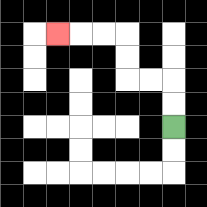{'start': '[7, 5]', 'end': '[2, 1]', 'path_directions': 'U,U,L,L,U,U,L,L,L', 'path_coordinates': '[[7, 5], [7, 4], [7, 3], [6, 3], [5, 3], [5, 2], [5, 1], [4, 1], [3, 1], [2, 1]]'}